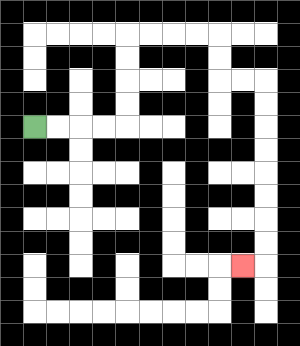{'start': '[1, 5]', 'end': '[10, 11]', 'path_directions': 'R,R,R,R,U,U,U,U,R,R,R,R,D,D,R,R,D,D,D,D,D,D,D,D,L', 'path_coordinates': '[[1, 5], [2, 5], [3, 5], [4, 5], [5, 5], [5, 4], [5, 3], [5, 2], [5, 1], [6, 1], [7, 1], [8, 1], [9, 1], [9, 2], [9, 3], [10, 3], [11, 3], [11, 4], [11, 5], [11, 6], [11, 7], [11, 8], [11, 9], [11, 10], [11, 11], [10, 11]]'}